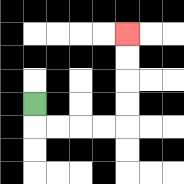{'start': '[1, 4]', 'end': '[5, 1]', 'path_directions': 'D,R,R,R,R,U,U,U,U', 'path_coordinates': '[[1, 4], [1, 5], [2, 5], [3, 5], [4, 5], [5, 5], [5, 4], [5, 3], [5, 2], [5, 1]]'}